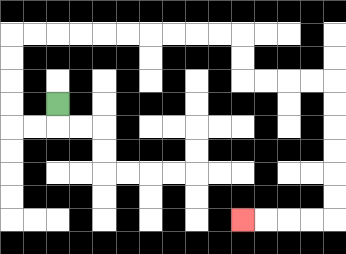{'start': '[2, 4]', 'end': '[10, 9]', 'path_directions': 'D,L,L,U,U,U,U,R,R,R,R,R,R,R,R,R,R,D,D,R,R,R,R,D,D,D,D,D,D,L,L,L,L', 'path_coordinates': '[[2, 4], [2, 5], [1, 5], [0, 5], [0, 4], [0, 3], [0, 2], [0, 1], [1, 1], [2, 1], [3, 1], [4, 1], [5, 1], [6, 1], [7, 1], [8, 1], [9, 1], [10, 1], [10, 2], [10, 3], [11, 3], [12, 3], [13, 3], [14, 3], [14, 4], [14, 5], [14, 6], [14, 7], [14, 8], [14, 9], [13, 9], [12, 9], [11, 9], [10, 9]]'}